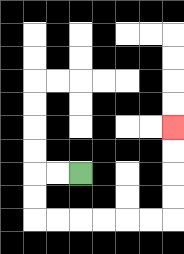{'start': '[3, 7]', 'end': '[7, 5]', 'path_directions': 'L,L,D,D,R,R,R,R,R,R,U,U,U,U', 'path_coordinates': '[[3, 7], [2, 7], [1, 7], [1, 8], [1, 9], [2, 9], [3, 9], [4, 9], [5, 9], [6, 9], [7, 9], [7, 8], [7, 7], [7, 6], [7, 5]]'}